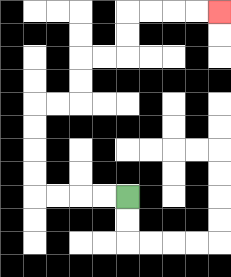{'start': '[5, 8]', 'end': '[9, 0]', 'path_directions': 'L,L,L,L,U,U,U,U,R,R,U,U,R,R,U,U,R,R,R,R', 'path_coordinates': '[[5, 8], [4, 8], [3, 8], [2, 8], [1, 8], [1, 7], [1, 6], [1, 5], [1, 4], [2, 4], [3, 4], [3, 3], [3, 2], [4, 2], [5, 2], [5, 1], [5, 0], [6, 0], [7, 0], [8, 0], [9, 0]]'}